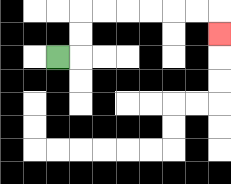{'start': '[2, 2]', 'end': '[9, 1]', 'path_directions': 'R,U,U,R,R,R,R,R,R,D', 'path_coordinates': '[[2, 2], [3, 2], [3, 1], [3, 0], [4, 0], [5, 0], [6, 0], [7, 0], [8, 0], [9, 0], [9, 1]]'}